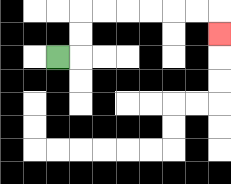{'start': '[2, 2]', 'end': '[9, 1]', 'path_directions': 'R,U,U,R,R,R,R,R,R,D', 'path_coordinates': '[[2, 2], [3, 2], [3, 1], [3, 0], [4, 0], [5, 0], [6, 0], [7, 0], [8, 0], [9, 0], [9, 1]]'}